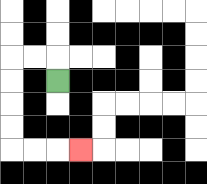{'start': '[2, 3]', 'end': '[3, 6]', 'path_directions': 'U,L,L,D,D,D,D,R,R,R', 'path_coordinates': '[[2, 3], [2, 2], [1, 2], [0, 2], [0, 3], [0, 4], [0, 5], [0, 6], [1, 6], [2, 6], [3, 6]]'}